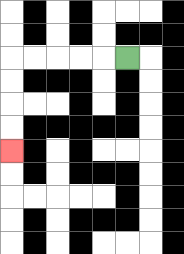{'start': '[5, 2]', 'end': '[0, 6]', 'path_directions': 'L,L,L,L,L,D,D,D,D', 'path_coordinates': '[[5, 2], [4, 2], [3, 2], [2, 2], [1, 2], [0, 2], [0, 3], [0, 4], [0, 5], [0, 6]]'}